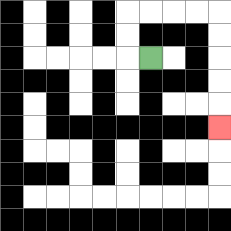{'start': '[6, 2]', 'end': '[9, 5]', 'path_directions': 'L,U,U,R,R,R,R,D,D,D,D,D', 'path_coordinates': '[[6, 2], [5, 2], [5, 1], [5, 0], [6, 0], [7, 0], [8, 0], [9, 0], [9, 1], [9, 2], [9, 3], [9, 4], [9, 5]]'}